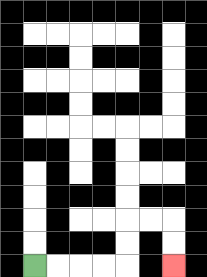{'start': '[1, 11]', 'end': '[7, 11]', 'path_directions': 'R,R,R,R,U,U,R,R,D,D', 'path_coordinates': '[[1, 11], [2, 11], [3, 11], [4, 11], [5, 11], [5, 10], [5, 9], [6, 9], [7, 9], [7, 10], [7, 11]]'}